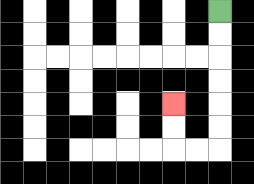{'start': '[9, 0]', 'end': '[7, 4]', 'path_directions': 'D,D,D,D,D,D,L,L,U,U', 'path_coordinates': '[[9, 0], [9, 1], [9, 2], [9, 3], [9, 4], [9, 5], [9, 6], [8, 6], [7, 6], [7, 5], [7, 4]]'}